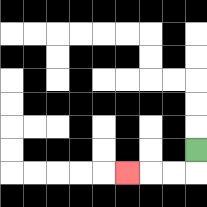{'start': '[8, 6]', 'end': '[5, 7]', 'path_directions': 'D,L,L,L', 'path_coordinates': '[[8, 6], [8, 7], [7, 7], [6, 7], [5, 7]]'}